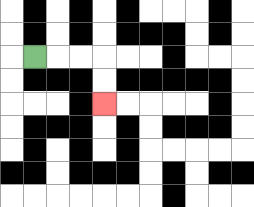{'start': '[1, 2]', 'end': '[4, 4]', 'path_directions': 'R,R,R,D,D', 'path_coordinates': '[[1, 2], [2, 2], [3, 2], [4, 2], [4, 3], [4, 4]]'}